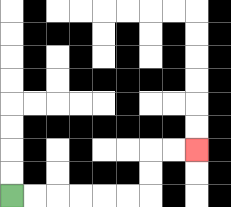{'start': '[0, 8]', 'end': '[8, 6]', 'path_directions': 'R,R,R,R,R,R,U,U,R,R', 'path_coordinates': '[[0, 8], [1, 8], [2, 8], [3, 8], [4, 8], [5, 8], [6, 8], [6, 7], [6, 6], [7, 6], [8, 6]]'}